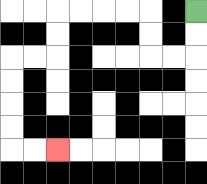{'start': '[8, 0]', 'end': '[2, 6]', 'path_directions': 'D,D,L,L,U,U,L,L,L,L,D,D,L,L,D,D,D,D,R,R', 'path_coordinates': '[[8, 0], [8, 1], [8, 2], [7, 2], [6, 2], [6, 1], [6, 0], [5, 0], [4, 0], [3, 0], [2, 0], [2, 1], [2, 2], [1, 2], [0, 2], [0, 3], [0, 4], [0, 5], [0, 6], [1, 6], [2, 6]]'}